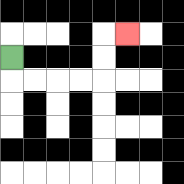{'start': '[0, 2]', 'end': '[5, 1]', 'path_directions': 'D,R,R,R,R,U,U,R', 'path_coordinates': '[[0, 2], [0, 3], [1, 3], [2, 3], [3, 3], [4, 3], [4, 2], [4, 1], [5, 1]]'}